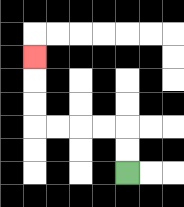{'start': '[5, 7]', 'end': '[1, 2]', 'path_directions': 'U,U,L,L,L,L,U,U,U', 'path_coordinates': '[[5, 7], [5, 6], [5, 5], [4, 5], [3, 5], [2, 5], [1, 5], [1, 4], [1, 3], [1, 2]]'}